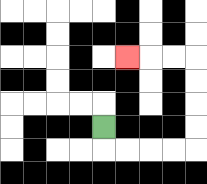{'start': '[4, 5]', 'end': '[5, 2]', 'path_directions': 'D,R,R,R,R,U,U,U,U,L,L,L', 'path_coordinates': '[[4, 5], [4, 6], [5, 6], [6, 6], [7, 6], [8, 6], [8, 5], [8, 4], [8, 3], [8, 2], [7, 2], [6, 2], [5, 2]]'}